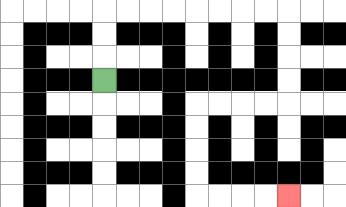{'start': '[4, 3]', 'end': '[12, 8]', 'path_directions': 'U,U,U,R,R,R,R,R,R,R,R,D,D,D,D,L,L,L,L,D,D,D,D,R,R,R,R', 'path_coordinates': '[[4, 3], [4, 2], [4, 1], [4, 0], [5, 0], [6, 0], [7, 0], [8, 0], [9, 0], [10, 0], [11, 0], [12, 0], [12, 1], [12, 2], [12, 3], [12, 4], [11, 4], [10, 4], [9, 4], [8, 4], [8, 5], [8, 6], [8, 7], [8, 8], [9, 8], [10, 8], [11, 8], [12, 8]]'}